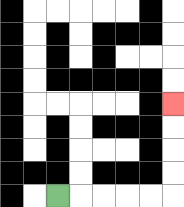{'start': '[2, 8]', 'end': '[7, 4]', 'path_directions': 'R,R,R,R,R,U,U,U,U', 'path_coordinates': '[[2, 8], [3, 8], [4, 8], [5, 8], [6, 8], [7, 8], [7, 7], [7, 6], [7, 5], [7, 4]]'}